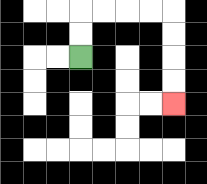{'start': '[3, 2]', 'end': '[7, 4]', 'path_directions': 'U,U,R,R,R,R,D,D,D,D', 'path_coordinates': '[[3, 2], [3, 1], [3, 0], [4, 0], [5, 0], [6, 0], [7, 0], [7, 1], [7, 2], [7, 3], [7, 4]]'}